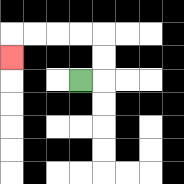{'start': '[3, 3]', 'end': '[0, 2]', 'path_directions': 'R,U,U,L,L,L,L,D', 'path_coordinates': '[[3, 3], [4, 3], [4, 2], [4, 1], [3, 1], [2, 1], [1, 1], [0, 1], [0, 2]]'}